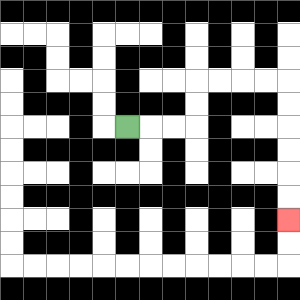{'start': '[5, 5]', 'end': '[12, 9]', 'path_directions': 'R,R,R,U,U,R,R,R,R,D,D,D,D,D,D', 'path_coordinates': '[[5, 5], [6, 5], [7, 5], [8, 5], [8, 4], [8, 3], [9, 3], [10, 3], [11, 3], [12, 3], [12, 4], [12, 5], [12, 6], [12, 7], [12, 8], [12, 9]]'}